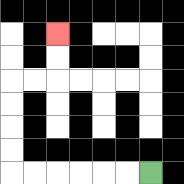{'start': '[6, 7]', 'end': '[2, 1]', 'path_directions': 'L,L,L,L,L,L,U,U,U,U,R,R,U,U', 'path_coordinates': '[[6, 7], [5, 7], [4, 7], [3, 7], [2, 7], [1, 7], [0, 7], [0, 6], [0, 5], [0, 4], [0, 3], [1, 3], [2, 3], [2, 2], [2, 1]]'}